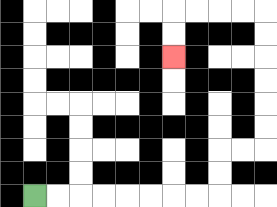{'start': '[1, 8]', 'end': '[7, 2]', 'path_directions': 'R,R,R,R,R,R,R,R,U,U,R,R,U,U,U,U,U,U,L,L,L,L,D,D', 'path_coordinates': '[[1, 8], [2, 8], [3, 8], [4, 8], [5, 8], [6, 8], [7, 8], [8, 8], [9, 8], [9, 7], [9, 6], [10, 6], [11, 6], [11, 5], [11, 4], [11, 3], [11, 2], [11, 1], [11, 0], [10, 0], [9, 0], [8, 0], [7, 0], [7, 1], [7, 2]]'}